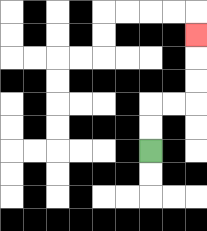{'start': '[6, 6]', 'end': '[8, 1]', 'path_directions': 'U,U,R,R,U,U,U', 'path_coordinates': '[[6, 6], [6, 5], [6, 4], [7, 4], [8, 4], [8, 3], [8, 2], [8, 1]]'}